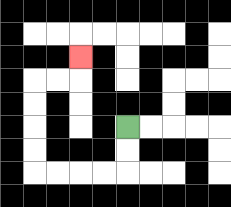{'start': '[5, 5]', 'end': '[3, 2]', 'path_directions': 'D,D,L,L,L,L,U,U,U,U,R,R,U', 'path_coordinates': '[[5, 5], [5, 6], [5, 7], [4, 7], [3, 7], [2, 7], [1, 7], [1, 6], [1, 5], [1, 4], [1, 3], [2, 3], [3, 3], [3, 2]]'}